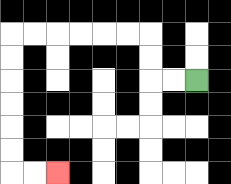{'start': '[8, 3]', 'end': '[2, 7]', 'path_directions': 'L,L,U,U,L,L,L,L,L,L,D,D,D,D,D,D,R,R', 'path_coordinates': '[[8, 3], [7, 3], [6, 3], [6, 2], [6, 1], [5, 1], [4, 1], [3, 1], [2, 1], [1, 1], [0, 1], [0, 2], [0, 3], [0, 4], [0, 5], [0, 6], [0, 7], [1, 7], [2, 7]]'}